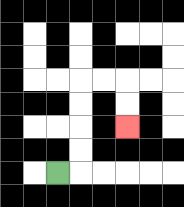{'start': '[2, 7]', 'end': '[5, 5]', 'path_directions': 'R,U,U,U,U,R,R,D,D', 'path_coordinates': '[[2, 7], [3, 7], [3, 6], [3, 5], [3, 4], [3, 3], [4, 3], [5, 3], [5, 4], [5, 5]]'}